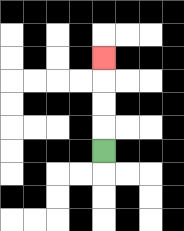{'start': '[4, 6]', 'end': '[4, 2]', 'path_directions': 'U,U,U,U', 'path_coordinates': '[[4, 6], [4, 5], [4, 4], [4, 3], [4, 2]]'}